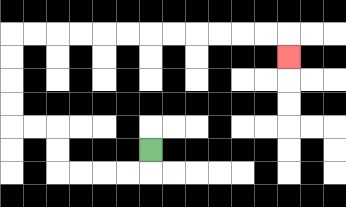{'start': '[6, 6]', 'end': '[12, 2]', 'path_directions': 'D,L,L,L,L,U,U,L,L,U,U,U,U,R,R,R,R,R,R,R,R,R,R,R,R,D', 'path_coordinates': '[[6, 6], [6, 7], [5, 7], [4, 7], [3, 7], [2, 7], [2, 6], [2, 5], [1, 5], [0, 5], [0, 4], [0, 3], [0, 2], [0, 1], [1, 1], [2, 1], [3, 1], [4, 1], [5, 1], [6, 1], [7, 1], [8, 1], [9, 1], [10, 1], [11, 1], [12, 1], [12, 2]]'}